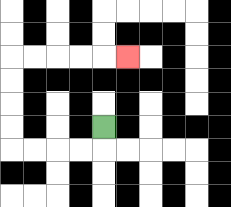{'start': '[4, 5]', 'end': '[5, 2]', 'path_directions': 'D,L,L,L,L,U,U,U,U,R,R,R,R,R', 'path_coordinates': '[[4, 5], [4, 6], [3, 6], [2, 6], [1, 6], [0, 6], [0, 5], [0, 4], [0, 3], [0, 2], [1, 2], [2, 2], [3, 2], [4, 2], [5, 2]]'}